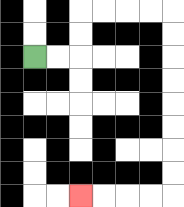{'start': '[1, 2]', 'end': '[3, 8]', 'path_directions': 'R,R,U,U,R,R,R,R,D,D,D,D,D,D,D,D,L,L,L,L', 'path_coordinates': '[[1, 2], [2, 2], [3, 2], [3, 1], [3, 0], [4, 0], [5, 0], [6, 0], [7, 0], [7, 1], [7, 2], [7, 3], [7, 4], [7, 5], [7, 6], [7, 7], [7, 8], [6, 8], [5, 8], [4, 8], [3, 8]]'}